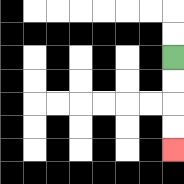{'start': '[7, 2]', 'end': '[7, 6]', 'path_directions': 'D,D,D,D', 'path_coordinates': '[[7, 2], [7, 3], [7, 4], [7, 5], [7, 6]]'}